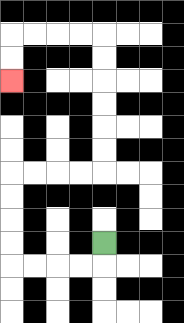{'start': '[4, 10]', 'end': '[0, 3]', 'path_directions': 'D,L,L,L,L,U,U,U,U,R,R,R,R,U,U,U,U,U,U,L,L,L,L,D,D', 'path_coordinates': '[[4, 10], [4, 11], [3, 11], [2, 11], [1, 11], [0, 11], [0, 10], [0, 9], [0, 8], [0, 7], [1, 7], [2, 7], [3, 7], [4, 7], [4, 6], [4, 5], [4, 4], [4, 3], [4, 2], [4, 1], [3, 1], [2, 1], [1, 1], [0, 1], [0, 2], [0, 3]]'}